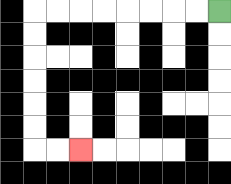{'start': '[9, 0]', 'end': '[3, 6]', 'path_directions': 'L,L,L,L,L,L,L,L,D,D,D,D,D,D,R,R', 'path_coordinates': '[[9, 0], [8, 0], [7, 0], [6, 0], [5, 0], [4, 0], [3, 0], [2, 0], [1, 0], [1, 1], [1, 2], [1, 3], [1, 4], [1, 5], [1, 6], [2, 6], [3, 6]]'}